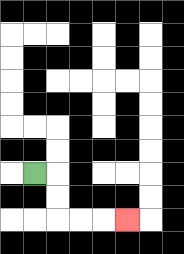{'start': '[1, 7]', 'end': '[5, 9]', 'path_directions': 'R,D,D,R,R,R', 'path_coordinates': '[[1, 7], [2, 7], [2, 8], [2, 9], [3, 9], [4, 9], [5, 9]]'}